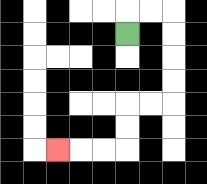{'start': '[5, 1]', 'end': '[2, 6]', 'path_directions': 'U,R,R,D,D,D,D,L,L,D,D,L,L,L', 'path_coordinates': '[[5, 1], [5, 0], [6, 0], [7, 0], [7, 1], [7, 2], [7, 3], [7, 4], [6, 4], [5, 4], [5, 5], [5, 6], [4, 6], [3, 6], [2, 6]]'}